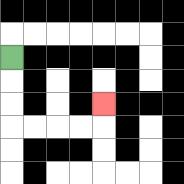{'start': '[0, 2]', 'end': '[4, 4]', 'path_directions': 'D,D,D,R,R,R,R,U', 'path_coordinates': '[[0, 2], [0, 3], [0, 4], [0, 5], [1, 5], [2, 5], [3, 5], [4, 5], [4, 4]]'}